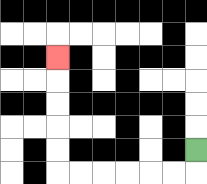{'start': '[8, 6]', 'end': '[2, 2]', 'path_directions': 'D,L,L,L,L,L,L,U,U,U,U,U', 'path_coordinates': '[[8, 6], [8, 7], [7, 7], [6, 7], [5, 7], [4, 7], [3, 7], [2, 7], [2, 6], [2, 5], [2, 4], [2, 3], [2, 2]]'}